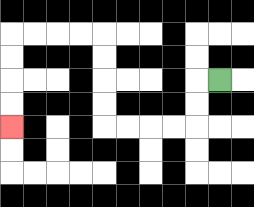{'start': '[9, 3]', 'end': '[0, 5]', 'path_directions': 'L,D,D,L,L,L,L,U,U,U,U,L,L,L,L,D,D,D,D', 'path_coordinates': '[[9, 3], [8, 3], [8, 4], [8, 5], [7, 5], [6, 5], [5, 5], [4, 5], [4, 4], [4, 3], [4, 2], [4, 1], [3, 1], [2, 1], [1, 1], [0, 1], [0, 2], [0, 3], [0, 4], [0, 5]]'}